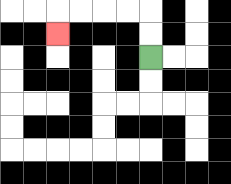{'start': '[6, 2]', 'end': '[2, 1]', 'path_directions': 'U,U,L,L,L,L,D', 'path_coordinates': '[[6, 2], [6, 1], [6, 0], [5, 0], [4, 0], [3, 0], [2, 0], [2, 1]]'}